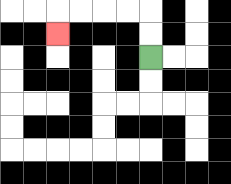{'start': '[6, 2]', 'end': '[2, 1]', 'path_directions': 'U,U,L,L,L,L,D', 'path_coordinates': '[[6, 2], [6, 1], [6, 0], [5, 0], [4, 0], [3, 0], [2, 0], [2, 1]]'}